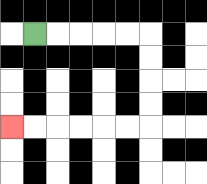{'start': '[1, 1]', 'end': '[0, 5]', 'path_directions': 'R,R,R,R,R,D,D,D,D,L,L,L,L,L,L', 'path_coordinates': '[[1, 1], [2, 1], [3, 1], [4, 1], [5, 1], [6, 1], [6, 2], [6, 3], [6, 4], [6, 5], [5, 5], [4, 5], [3, 5], [2, 5], [1, 5], [0, 5]]'}